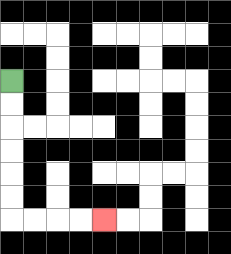{'start': '[0, 3]', 'end': '[4, 9]', 'path_directions': 'D,D,D,D,D,D,R,R,R,R', 'path_coordinates': '[[0, 3], [0, 4], [0, 5], [0, 6], [0, 7], [0, 8], [0, 9], [1, 9], [2, 9], [3, 9], [4, 9]]'}